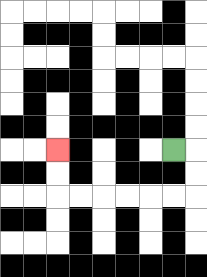{'start': '[7, 6]', 'end': '[2, 6]', 'path_directions': 'R,D,D,L,L,L,L,L,L,U,U', 'path_coordinates': '[[7, 6], [8, 6], [8, 7], [8, 8], [7, 8], [6, 8], [5, 8], [4, 8], [3, 8], [2, 8], [2, 7], [2, 6]]'}